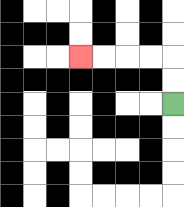{'start': '[7, 4]', 'end': '[3, 2]', 'path_directions': 'U,U,L,L,L,L', 'path_coordinates': '[[7, 4], [7, 3], [7, 2], [6, 2], [5, 2], [4, 2], [3, 2]]'}